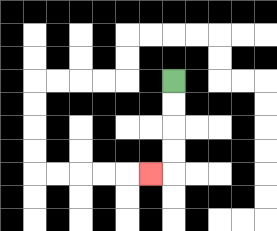{'start': '[7, 3]', 'end': '[6, 7]', 'path_directions': 'D,D,D,D,L', 'path_coordinates': '[[7, 3], [7, 4], [7, 5], [7, 6], [7, 7], [6, 7]]'}